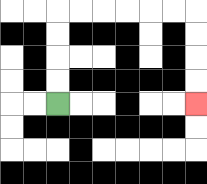{'start': '[2, 4]', 'end': '[8, 4]', 'path_directions': 'U,U,U,U,R,R,R,R,R,R,D,D,D,D', 'path_coordinates': '[[2, 4], [2, 3], [2, 2], [2, 1], [2, 0], [3, 0], [4, 0], [5, 0], [6, 0], [7, 0], [8, 0], [8, 1], [8, 2], [8, 3], [8, 4]]'}